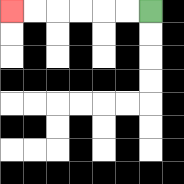{'start': '[6, 0]', 'end': '[0, 0]', 'path_directions': 'L,L,L,L,L,L', 'path_coordinates': '[[6, 0], [5, 0], [4, 0], [3, 0], [2, 0], [1, 0], [0, 0]]'}